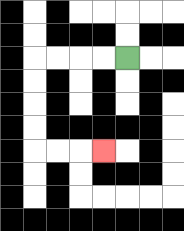{'start': '[5, 2]', 'end': '[4, 6]', 'path_directions': 'L,L,L,L,D,D,D,D,R,R,R', 'path_coordinates': '[[5, 2], [4, 2], [3, 2], [2, 2], [1, 2], [1, 3], [1, 4], [1, 5], [1, 6], [2, 6], [3, 6], [4, 6]]'}